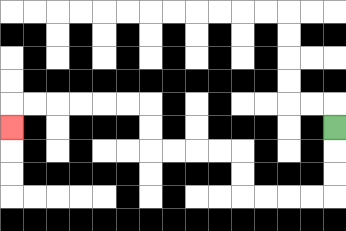{'start': '[14, 5]', 'end': '[0, 5]', 'path_directions': 'D,D,D,L,L,L,L,U,U,L,L,L,L,U,U,L,L,L,L,L,L,D', 'path_coordinates': '[[14, 5], [14, 6], [14, 7], [14, 8], [13, 8], [12, 8], [11, 8], [10, 8], [10, 7], [10, 6], [9, 6], [8, 6], [7, 6], [6, 6], [6, 5], [6, 4], [5, 4], [4, 4], [3, 4], [2, 4], [1, 4], [0, 4], [0, 5]]'}